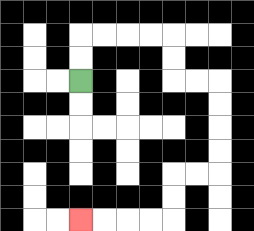{'start': '[3, 3]', 'end': '[3, 9]', 'path_directions': 'U,U,R,R,R,R,D,D,R,R,D,D,D,D,L,L,D,D,L,L,L,L', 'path_coordinates': '[[3, 3], [3, 2], [3, 1], [4, 1], [5, 1], [6, 1], [7, 1], [7, 2], [7, 3], [8, 3], [9, 3], [9, 4], [9, 5], [9, 6], [9, 7], [8, 7], [7, 7], [7, 8], [7, 9], [6, 9], [5, 9], [4, 9], [3, 9]]'}